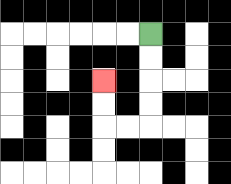{'start': '[6, 1]', 'end': '[4, 3]', 'path_directions': 'D,D,D,D,L,L,U,U', 'path_coordinates': '[[6, 1], [6, 2], [6, 3], [6, 4], [6, 5], [5, 5], [4, 5], [4, 4], [4, 3]]'}